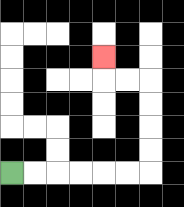{'start': '[0, 7]', 'end': '[4, 2]', 'path_directions': 'R,R,R,R,R,R,U,U,U,U,L,L,U', 'path_coordinates': '[[0, 7], [1, 7], [2, 7], [3, 7], [4, 7], [5, 7], [6, 7], [6, 6], [6, 5], [6, 4], [6, 3], [5, 3], [4, 3], [4, 2]]'}